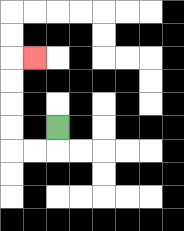{'start': '[2, 5]', 'end': '[1, 2]', 'path_directions': 'D,L,L,U,U,U,U,R', 'path_coordinates': '[[2, 5], [2, 6], [1, 6], [0, 6], [0, 5], [0, 4], [0, 3], [0, 2], [1, 2]]'}